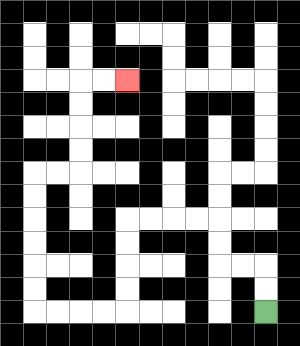{'start': '[11, 13]', 'end': '[5, 3]', 'path_directions': 'U,U,L,L,U,U,L,L,L,L,D,D,D,D,L,L,L,L,U,U,U,U,U,U,R,R,U,U,U,U,R,R', 'path_coordinates': '[[11, 13], [11, 12], [11, 11], [10, 11], [9, 11], [9, 10], [9, 9], [8, 9], [7, 9], [6, 9], [5, 9], [5, 10], [5, 11], [5, 12], [5, 13], [4, 13], [3, 13], [2, 13], [1, 13], [1, 12], [1, 11], [1, 10], [1, 9], [1, 8], [1, 7], [2, 7], [3, 7], [3, 6], [3, 5], [3, 4], [3, 3], [4, 3], [5, 3]]'}